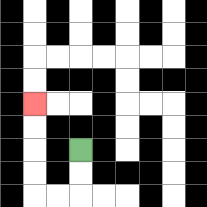{'start': '[3, 6]', 'end': '[1, 4]', 'path_directions': 'D,D,L,L,U,U,U,U', 'path_coordinates': '[[3, 6], [3, 7], [3, 8], [2, 8], [1, 8], [1, 7], [1, 6], [1, 5], [1, 4]]'}